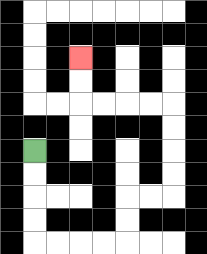{'start': '[1, 6]', 'end': '[3, 2]', 'path_directions': 'D,D,D,D,R,R,R,R,U,U,R,R,U,U,U,U,L,L,L,L,U,U', 'path_coordinates': '[[1, 6], [1, 7], [1, 8], [1, 9], [1, 10], [2, 10], [3, 10], [4, 10], [5, 10], [5, 9], [5, 8], [6, 8], [7, 8], [7, 7], [7, 6], [7, 5], [7, 4], [6, 4], [5, 4], [4, 4], [3, 4], [3, 3], [3, 2]]'}